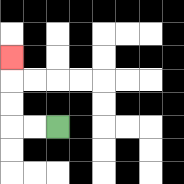{'start': '[2, 5]', 'end': '[0, 2]', 'path_directions': 'L,L,U,U,U', 'path_coordinates': '[[2, 5], [1, 5], [0, 5], [0, 4], [0, 3], [0, 2]]'}